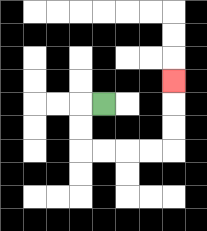{'start': '[4, 4]', 'end': '[7, 3]', 'path_directions': 'L,D,D,R,R,R,R,U,U,U', 'path_coordinates': '[[4, 4], [3, 4], [3, 5], [3, 6], [4, 6], [5, 6], [6, 6], [7, 6], [7, 5], [7, 4], [7, 3]]'}